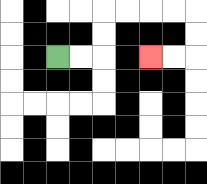{'start': '[2, 2]', 'end': '[6, 2]', 'path_directions': 'R,R,U,U,R,R,R,R,D,D,L,L', 'path_coordinates': '[[2, 2], [3, 2], [4, 2], [4, 1], [4, 0], [5, 0], [6, 0], [7, 0], [8, 0], [8, 1], [8, 2], [7, 2], [6, 2]]'}